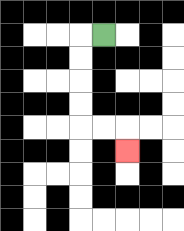{'start': '[4, 1]', 'end': '[5, 6]', 'path_directions': 'L,D,D,D,D,R,R,D', 'path_coordinates': '[[4, 1], [3, 1], [3, 2], [3, 3], [3, 4], [3, 5], [4, 5], [5, 5], [5, 6]]'}